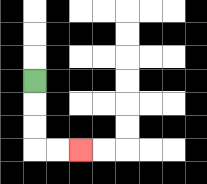{'start': '[1, 3]', 'end': '[3, 6]', 'path_directions': 'D,D,D,R,R', 'path_coordinates': '[[1, 3], [1, 4], [1, 5], [1, 6], [2, 6], [3, 6]]'}